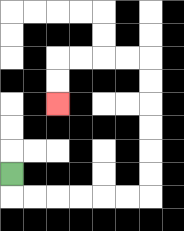{'start': '[0, 7]', 'end': '[2, 4]', 'path_directions': 'D,R,R,R,R,R,R,U,U,U,U,U,U,L,L,L,L,D,D', 'path_coordinates': '[[0, 7], [0, 8], [1, 8], [2, 8], [3, 8], [4, 8], [5, 8], [6, 8], [6, 7], [6, 6], [6, 5], [6, 4], [6, 3], [6, 2], [5, 2], [4, 2], [3, 2], [2, 2], [2, 3], [2, 4]]'}